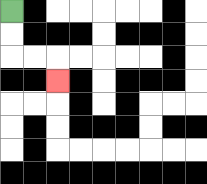{'start': '[0, 0]', 'end': '[2, 3]', 'path_directions': 'D,D,R,R,D', 'path_coordinates': '[[0, 0], [0, 1], [0, 2], [1, 2], [2, 2], [2, 3]]'}